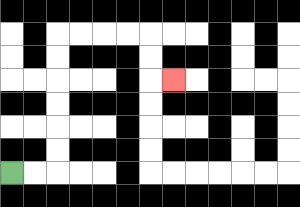{'start': '[0, 7]', 'end': '[7, 3]', 'path_directions': 'R,R,U,U,U,U,U,U,R,R,R,R,D,D,R', 'path_coordinates': '[[0, 7], [1, 7], [2, 7], [2, 6], [2, 5], [2, 4], [2, 3], [2, 2], [2, 1], [3, 1], [4, 1], [5, 1], [6, 1], [6, 2], [6, 3], [7, 3]]'}